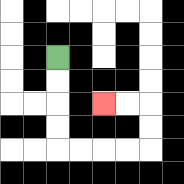{'start': '[2, 2]', 'end': '[4, 4]', 'path_directions': 'D,D,D,D,R,R,R,R,U,U,L,L', 'path_coordinates': '[[2, 2], [2, 3], [2, 4], [2, 5], [2, 6], [3, 6], [4, 6], [5, 6], [6, 6], [6, 5], [6, 4], [5, 4], [4, 4]]'}